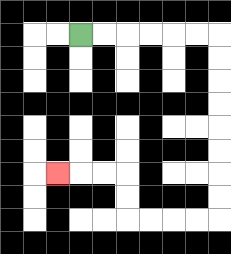{'start': '[3, 1]', 'end': '[2, 7]', 'path_directions': 'R,R,R,R,R,R,D,D,D,D,D,D,D,D,L,L,L,L,U,U,L,L,L', 'path_coordinates': '[[3, 1], [4, 1], [5, 1], [6, 1], [7, 1], [8, 1], [9, 1], [9, 2], [9, 3], [9, 4], [9, 5], [9, 6], [9, 7], [9, 8], [9, 9], [8, 9], [7, 9], [6, 9], [5, 9], [5, 8], [5, 7], [4, 7], [3, 7], [2, 7]]'}